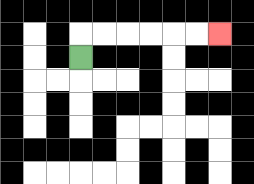{'start': '[3, 2]', 'end': '[9, 1]', 'path_directions': 'U,R,R,R,R,R,R', 'path_coordinates': '[[3, 2], [3, 1], [4, 1], [5, 1], [6, 1], [7, 1], [8, 1], [9, 1]]'}